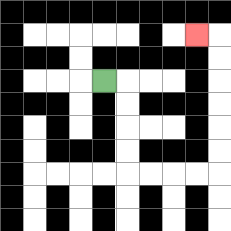{'start': '[4, 3]', 'end': '[8, 1]', 'path_directions': 'R,D,D,D,D,R,R,R,R,U,U,U,U,U,U,L', 'path_coordinates': '[[4, 3], [5, 3], [5, 4], [5, 5], [5, 6], [5, 7], [6, 7], [7, 7], [8, 7], [9, 7], [9, 6], [9, 5], [9, 4], [9, 3], [9, 2], [9, 1], [8, 1]]'}